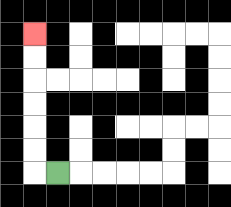{'start': '[2, 7]', 'end': '[1, 1]', 'path_directions': 'L,U,U,U,U,U,U', 'path_coordinates': '[[2, 7], [1, 7], [1, 6], [1, 5], [1, 4], [1, 3], [1, 2], [1, 1]]'}